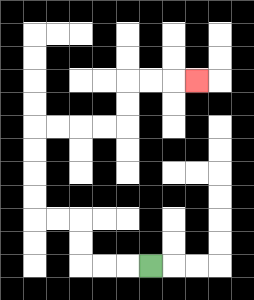{'start': '[6, 11]', 'end': '[8, 3]', 'path_directions': 'L,L,L,U,U,L,L,U,U,U,U,R,R,R,R,U,U,R,R,R', 'path_coordinates': '[[6, 11], [5, 11], [4, 11], [3, 11], [3, 10], [3, 9], [2, 9], [1, 9], [1, 8], [1, 7], [1, 6], [1, 5], [2, 5], [3, 5], [4, 5], [5, 5], [5, 4], [5, 3], [6, 3], [7, 3], [8, 3]]'}